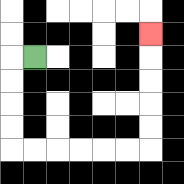{'start': '[1, 2]', 'end': '[6, 1]', 'path_directions': 'L,D,D,D,D,R,R,R,R,R,R,U,U,U,U,U', 'path_coordinates': '[[1, 2], [0, 2], [0, 3], [0, 4], [0, 5], [0, 6], [1, 6], [2, 6], [3, 6], [4, 6], [5, 6], [6, 6], [6, 5], [6, 4], [6, 3], [6, 2], [6, 1]]'}